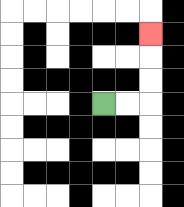{'start': '[4, 4]', 'end': '[6, 1]', 'path_directions': 'R,R,U,U,U', 'path_coordinates': '[[4, 4], [5, 4], [6, 4], [6, 3], [6, 2], [6, 1]]'}